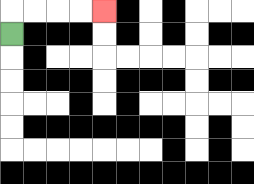{'start': '[0, 1]', 'end': '[4, 0]', 'path_directions': 'U,R,R,R,R', 'path_coordinates': '[[0, 1], [0, 0], [1, 0], [2, 0], [3, 0], [4, 0]]'}